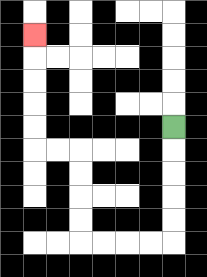{'start': '[7, 5]', 'end': '[1, 1]', 'path_directions': 'D,D,D,D,D,L,L,L,L,U,U,U,U,L,L,U,U,U,U,U', 'path_coordinates': '[[7, 5], [7, 6], [7, 7], [7, 8], [7, 9], [7, 10], [6, 10], [5, 10], [4, 10], [3, 10], [3, 9], [3, 8], [3, 7], [3, 6], [2, 6], [1, 6], [1, 5], [1, 4], [1, 3], [1, 2], [1, 1]]'}